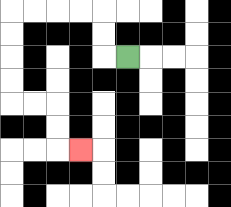{'start': '[5, 2]', 'end': '[3, 6]', 'path_directions': 'L,U,U,L,L,L,L,D,D,D,D,R,R,D,D,R', 'path_coordinates': '[[5, 2], [4, 2], [4, 1], [4, 0], [3, 0], [2, 0], [1, 0], [0, 0], [0, 1], [0, 2], [0, 3], [0, 4], [1, 4], [2, 4], [2, 5], [2, 6], [3, 6]]'}